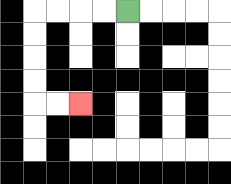{'start': '[5, 0]', 'end': '[3, 4]', 'path_directions': 'L,L,L,L,D,D,D,D,R,R', 'path_coordinates': '[[5, 0], [4, 0], [3, 0], [2, 0], [1, 0], [1, 1], [1, 2], [1, 3], [1, 4], [2, 4], [3, 4]]'}